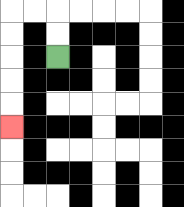{'start': '[2, 2]', 'end': '[0, 5]', 'path_directions': 'U,U,L,L,D,D,D,D,D', 'path_coordinates': '[[2, 2], [2, 1], [2, 0], [1, 0], [0, 0], [0, 1], [0, 2], [0, 3], [0, 4], [0, 5]]'}